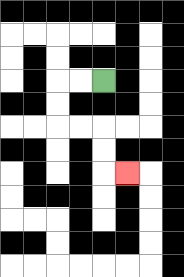{'start': '[4, 3]', 'end': '[5, 7]', 'path_directions': 'L,L,D,D,R,R,D,D,R', 'path_coordinates': '[[4, 3], [3, 3], [2, 3], [2, 4], [2, 5], [3, 5], [4, 5], [4, 6], [4, 7], [5, 7]]'}